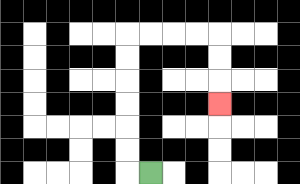{'start': '[6, 7]', 'end': '[9, 4]', 'path_directions': 'L,U,U,U,U,U,U,R,R,R,R,D,D,D', 'path_coordinates': '[[6, 7], [5, 7], [5, 6], [5, 5], [5, 4], [5, 3], [5, 2], [5, 1], [6, 1], [7, 1], [8, 1], [9, 1], [9, 2], [9, 3], [9, 4]]'}